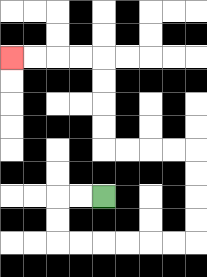{'start': '[4, 8]', 'end': '[0, 2]', 'path_directions': 'L,L,D,D,R,R,R,R,R,R,U,U,U,U,L,L,L,L,U,U,U,U,L,L,L,L', 'path_coordinates': '[[4, 8], [3, 8], [2, 8], [2, 9], [2, 10], [3, 10], [4, 10], [5, 10], [6, 10], [7, 10], [8, 10], [8, 9], [8, 8], [8, 7], [8, 6], [7, 6], [6, 6], [5, 6], [4, 6], [4, 5], [4, 4], [4, 3], [4, 2], [3, 2], [2, 2], [1, 2], [0, 2]]'}